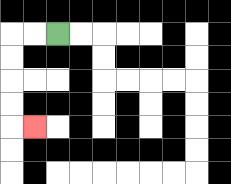{'start': '[2, 1]', 'end': '[1, 5]', 'path_directions': 'L,L,D,D,D,D,R', 'path_coordinates': '[[2, 1], [1, 1], [0, 1], [0, 2], [0, 3], [0, 4], [0, 5], [1, 5]]'}